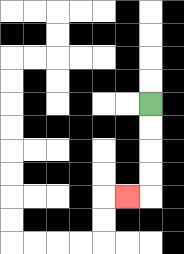{'start': '[6, 4]', 'end': '[5, 8]', 'path_directions': 'D,D,D,D,L', 'path_coordinates': '[[6, 4], [6, 5], [6, 6], [6, 7], [6, 8], [5, 8]]'}